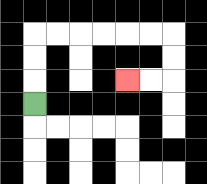{'start': '[1, 4]', 'end': '[5, 3]', 'path_directions': 'U,U,U,R,R,R,R,R,R,D,D,L,L', 'path_coordinates': '[[1, 4], [1, 3], [1, 2], [1, 1], [2, 1], [3, 1], [4, 1], [5, 1], [6, 1], [7, 1], [7, 2], [7, 3], [6, 3], [5, 3]]'}